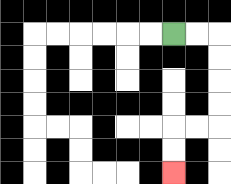{'start': '[7, 1]', 'end': '[7, 7]', 'path_directions': 'R,R,D,D,D,D,L,L,D,D', 'path_coordinates': '[[7, 1], [8, 1], [9, 1], [9, 2], [9, 3], [9, 4], [9, 5], [8, 5], [7, 5], [7, 6], [7, 7]]'}